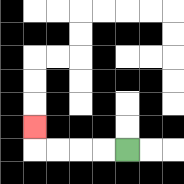{'start': '[5, 6]', 'end': '[1, 5]', 'path_directions': 'L,L,L,L,U', 'path_coordinates': '[[5, 6], [4, 6], [3, 6], [2, 6], [1, 6], [1, 5]]'}